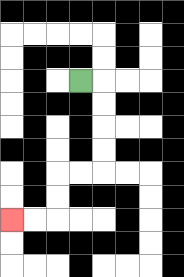{'start': '[3, 3]', 'end': '[0, 9]', 'path_directions': 'R,D,D,D,D,L,L,D,D,L,L', 'path_coordinates': '[[3, 3], [4, 3], [4, 4], [4, 5], [4, 6], [4, 7], [3, 7], [2, 7], [2, 8], [2, 9], [1, 9], [0, 9]]'}